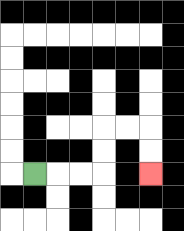{'start': '[1, 7]', 'end': '[6, 7]', 'path_directions': 'R,R,R,U,U,R,R,D,D', 'path_coordinates': '[[1, 7], [2, 7], [3, 7], [4, 7], [4, 6], [4, 5], [5, 5], [6, 5], [6, 6], [6, 7]]'}